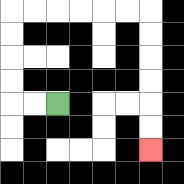{'start': '[2, 4]', 'end': '[6, 6]', 'path_directions': 'L,L,U,U,U,U,R,R,R,R,R,R,D,D,D,D,D,D', 'path_coordinates': '[[2, 4], [1, 4], [0, 4], [0, 3], [0, 2], [0, 1], [0, 0], [1, 0], [2, 0], [3, 0], [4, 0], [5, 0], [6, 0], [6, 1], [6, 2], [6, 3], [6, 4], [6, 5], [6, 6]]'}